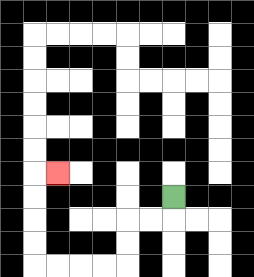{'start': '[7, 8]', 'end': '[2, 7]', 'path_directions': 'D,L,L,D,D,L,L,L,L,U,U,U,U,R', 'path_coordinates': '[[7, 8], [7, 9], [6, 9], [5, 9], [5, 10], [5, 11], [4, 11], [3, 11], [2, 11], [1, 11], [1, 10], [1, 9], [1, 8], [1, 7], [2, 7]]'}